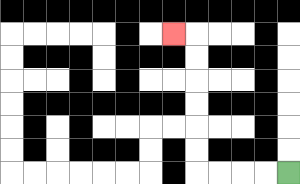{'start': '[12, 7]', 'end': '[7, 1]', 'path_directions': 'L,L,L,L,U,U,U,U,U,U,L', 'path_coordinates': '[[12, 7], [11, 7], [10, 7], [9, 7], [8, 7], [8, 6], [8, 5], [8, 4], [8, 3], [8, 2], [8, 1], [7, 1]]'}